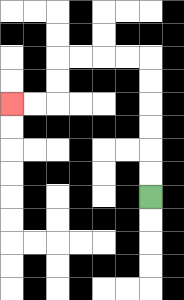{'start': '[6, 8]', 'end': '[0, 4]', 'path_directions': 'U,U,U,U,U,U,L,L,L,L,D,D,L,L', 'path_coordinates': '[[6, 8], [6, 7], [6, 6], [6, 5], [6, 4], [6, 3], [6, 2], [5, 2], [4, 2], [3, 2], [2, 2], [2, 3], [2, 4], [1, 4], [0, 4]]'}